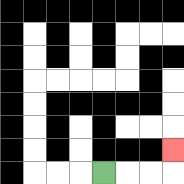{'start': '[4, 7]', 'end': '[7, 6]', 'path_directions': 'R,R,R,U', 'path_coordinates': '[[4, 7], [5, 7], [6, 7], [7, 7], [7, 6]]'}